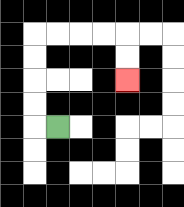{'start': '[2, 5]', 'end': '[5, 3]', 'path_directions': 'L,U,U,U,U,R,R,R,R,D,D', 'path_coordinates': '[[2, 5], [1, 5], [1, 4], [1, 3], [1, 2], [1, 1], [2, 1], [3, 1], [4, 1], [5, 1], [5, 2], [5, 3]]'}